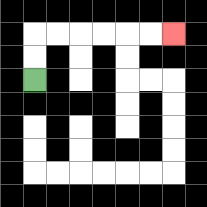{'start': '[1, 3]', 'end': '[7, 1]', 'path_directions': 'U,U,R,R,R,R,R,R', 'path_coordinates': '[[1, 3], [1, 2], [1, 1], [2, 1], [3, 1], [4, 1], [5, 1], [6, 1], [7, 1]]'}